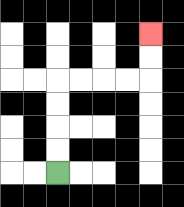{'start': '[2, 7]', 'end': '[6, 1]', 'path_directions': 'U,U,U,U,R,R,R,R,U,U', 'path_coordinates': '[[2, 7], [2, 6], [2, 5], [2, 4], [2, 3], [3, 3], [4, 3], [5, 3], [6, 3], [6, 2], [6, 1]]'}